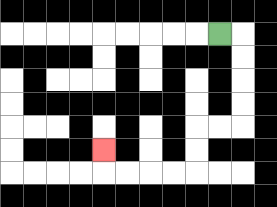{'start': '[9, 1]', 'end': '[4, 6]', 'path_directions': 'R,D,D,D,D,L,L,D,D,L,L,L,L,U', 'path_coordinates': '[[9, 1], [10, 1], [10, 2], [10, 3], [10, 4], [10, 5], [9, 5], [8, 5], [8, 6], [8, 7], [7, 7], [6, 7], [5, 7], [4, 7], [4, 6]]'}